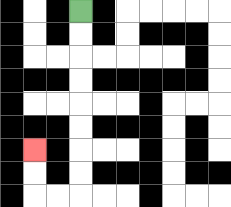{'start': '[3, 0]', 'end': '[1, 6]', 'path_directions': 'D,D,D,D,D,D,D,D,L,L,U,U', 'path_coordinates': '[[3, 0], [3, 1], [3, 2], [3, 3], [3, 4], [3, 5], [3, 6], [3, 7], [3, 8], [2, 8], [1, 8], [1, 7], [1, 6]]'}